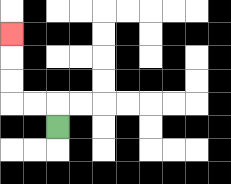{'start': '[2, 5]', 'end': '[0, 1]', 'path_directions': 'U,L,L,U,U,U', 'path_coordinates': '[[2, 5], [2, 4], [1, 4], [0, 4], [0, 3], [0, 2], [0, 1]]'}